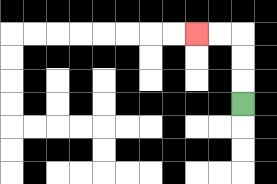{'start': '[10, 4]', 'end': '[8, 1]', 'path_directions': 'U,U,U,L,L', 'path_coordinates': '[[10, 4], [10, 3], [10, 2], [10, 1], [9, 1], [8, 1]]'}